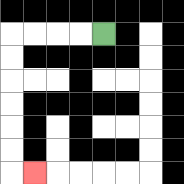{'start': '[4, 1]', 'end': '[1, 7]', 'path_directions': 'L,L,L,L,D,D,D,D,D,D,R', 'path_coordinates': '[[4, 1], [3, 1], [2, 1], [1, 1], [0, 1], [0, 2], [0, 3], [0, 4], [0, 5], [0, 6], [0, 7], [1, 7]]'}